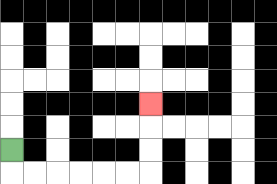{'start': '[0, 6]', 'end': '[6, 4]', 'path_directions': 'D,R,R,R,R,R,R,U,U,U', 'path_coordinates': '[[0, 6], [0, 7], [1, 7], [2, 7], [3, 7], [4, 7], [5, 7], [6, 7], [6, 6], [6, 5], [6, 4]]'}